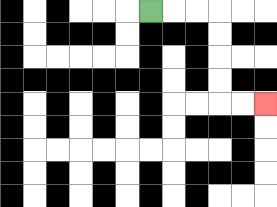{'start': '[6, 0]', 'end': '[11, 4]', 'path_directions': 'R,R,R,D,D,D,D,R,R', 'path_coordinates': '[[6, 0], [7, 0], [8, 0], [9, 0], [9, 1], [9, 2], [9, 3], [9, 4], [10, 4], [11, 4]]'}